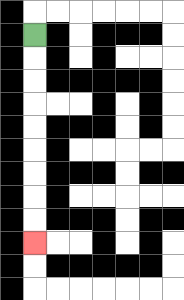{'start': '[1, 1]', 'end': '[1, 10]', 'path_directions': 'D,D,D,D,D,D,D,D,D', 'path_coordinates': '[[1, 1], [1, 2], [1, 3], [1, 4], [1, 5], [1, 6], [1, 7], [1, 8], [1, 9], [1, 10]]'}